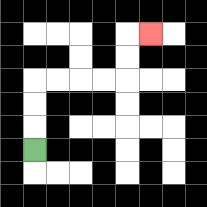{'start': '[1, 6]', 'end': '[6, 1]', 'path_directions': 'U,U,U,R,R,R,R,U,U,R', 'path_coordinates': '[[1, 6], [1, 5], [1, 4], [1, 3], [2, 3], [3, 3], [4, 3], [5, 3], [5, 2], [5, 1], [6, 1]]'}